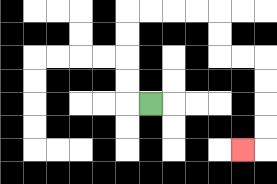{'start': '[6, 4]', 'end': '[10, 6]', 'path_directions': 'L,U,U,U,U,R,R,R,R,D,D,R,R,D,D,D,D,L', 'path_coordinates': '[[6, 4], [5, 4], [5, 3], [5, 2], [5, 1], [5, 0], [6, 0], [7, 0], [8, 0], [9, 0], [9, 1], [9, 2], [10, 2], [11, 2], [11, 3], [11, 4], [11, 5], [11, 6], [10, 6]]'}